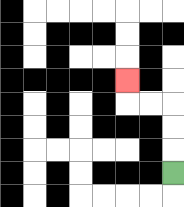{'start': '[7, 7]', 'end': '[5, 3]', 'path_directions': 'U,U,U,L,L,U', 'path_coordinates': '[[7, 7], [7, 6], [7, 5], [7, 4], [6, 4], [5, 4], [5, 3]]'}